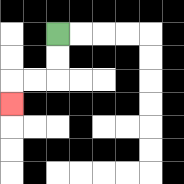{'start': '[2, 1]', 'end': '[0, 4]', 'path_directions': 'D,D,L,L,D', 'path_coordinates': '[[2, 1], [2, 2], [2, 3], [1, 3], [0, 3], [0, 4]]'}